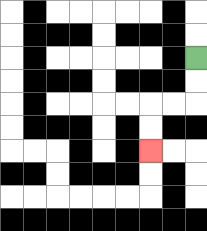{'start': '[8, 2]', 'end': '[6, 6]', 'path_directions': 'D,D,L,L,D,D', 'path_coordinates': '[[8, 2], [8, 3], [8, 4], [7, 4], [6, 4], [6, 5], [6, 6]]'}